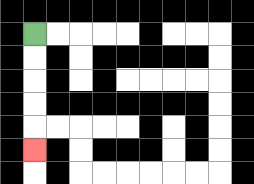{'start': '[1, 1]', 'end': '[1, 6]', 'path_directions': 'D,D,D,D,D', 'path_coordinates': '[[1, 1], [1, 2], [1, 3], [1, 4], [1, 5], [1, 6]]'}